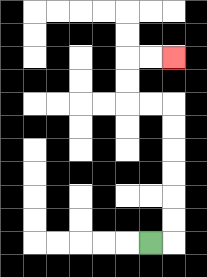{'start': '[6, 10]', 'end': '[7, 2]', 'path_directions': 'R,U,U,U,U,U,U,L,L,U,U,R,R', 'path_coordinates': '[[6, 10], [7, 10], [7, 9], [7, 8], [7, 7], [7, 6], [7, 5], [7, 4], [6, 4], [5, 4], [5, 3], [5, 2], [6, 2], [7, 2]]'}